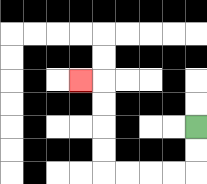{'start': '[8, 5]', 'end': '[3, 3]', 'path_directions': 'D,D,L,L,L,L,U,U,U,U,L', 'path_coordinates': '[[8, 5], [8, 6], [8, 7], [7, 7], [6, 7], [5, 7], [4, 7], [4, 6], [4, 5], [4, 4], [4, 3], [3, 3]]'}